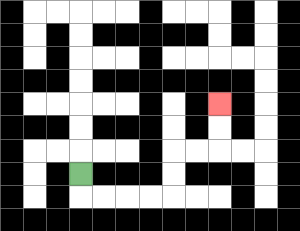{'start': '[3, 7]', 'end': '[9, 4]', 'path_directions': 'D,R,R,R,R,U,U,R,R,U,U', 'path_coordinates': '[[3, 7], [3, 8], [4, 8], [5, 8], [6, 8], [7, 8], [7, 7], [7, 6], [8, 6], [9, 6], [9, 5], [9, 4]]'}